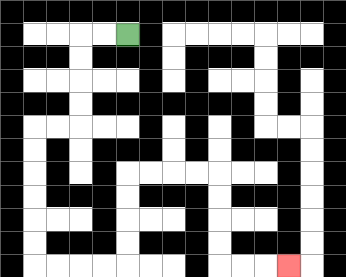{'start': '[5, 1]', 'end': '[12, 11]', 'path_directions': 'L,L,D,D,D,D,L,L,D,D,D,D,D,D,R,R,R,R,U,U,U,U,R,R,R,R,D,D,D,D,R,R,R', 'path_coordinates': '[[5, 1], [4, 1], [3, 1], [3, 2], [3, 3], [3, 4], [3, 5], [2, 5], [1, 5], [1, 6], [1, 7], [1, 8], [1, 9], [1, 10], [1, 11], [2, 11], [3, 11], [4, 11], [5, 11], [5, 10], [5, 9], [5, 8], [5, 7], [6, 7], [7, 7], [8, 7], [9, 7], [9, 8], [9, 9], [9, 10], [9, 11], [10, 11], [11, 11], [12, 11]]'}